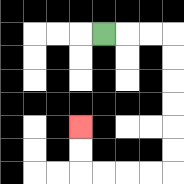{'start': '[4, 1]', 'end': '[3, 5]', 'path_directions': 'R,R,R,D,D,D,D,D,D,L,L,L,L,U,U', 'path_coordinates': '[[4, 1], [5, 1], [6, 1], [7, 1], [7, 2], [7, 3], [7, 4], [7, 5], [7, 6], [7, 7], [6, 7], [5, 7], [4, 7], [3, 7], [3, 6], [3, 5]]'}